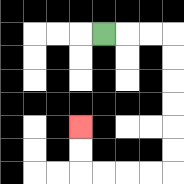{'start': '[4, 1]', 'end': '[3, 5]', 'path_directions': 'R,R,R,D,D,D,D,D,D,L,L,L,L,U,U', 'path_coordinates': '[[4, 1], [5, 1], [6, 1], [7, 1], [7, 2], [7, 3], [7, 4], [7, 5], [7, 6], [7, 7], [6, 7], [5, 7], [4, 7], [3, 7], [3, 6], [3, 5]]'}